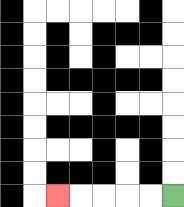{'start': '[7, 8]', 'end': '[2, 8]', 'path_directions': 'L,L,L,L,L', 'path_coordinates': '[[7, 8], [6, 8], [5, 8], [4, 8], [3, 8], [2, 8]]'}